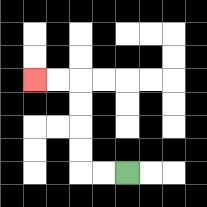{'start': '[5, 7]', 'end': '[1, 3]', 'path_directions': 'L,L,U,U,U,U,L,L', 'path_coordinates': '[[5, 7], [4, 7], [3, 7], [3, 6], [3, 5], [3, 4], [3, 3], [2, 3], [1, 3]]'}